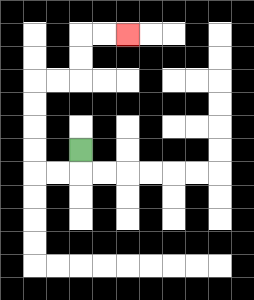{'start': '[3, 6]', 'end': '[5, 1]', 'path_directions': 'D,L,L,U,U,U,U,R,R,U,U,R,R', 'path_coordinates': '[[3, 6], [3, 7], [2, 7], [1, 7], [1, 6], [1, 5], [1, 4], [1, 3], [2, 3], [3, 3], [3, 2], [3, 1], [4, 1], [5, 1]]'}